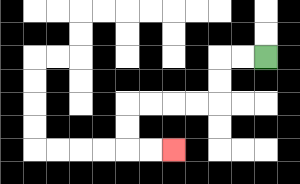{'start': '[11, 2]', 'end': '[7, 6]', 'path_directions': 'L,L,D,D,L,L,L,L,D,D,R,R', 'path_coordinates': '[[11, 2], [10, 2], [9, 2], [9, 3], [9, 4], [8, 4], [7, 4], [6, 4], [5, 4], [5, 5], [5, 6], [6, 6], [7, 6]]'}